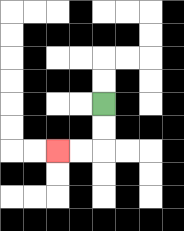{'start': '[4, 4]', 'end': '[2, 6]', 'path_directions': 'D,D,L,L', 'path_coordinates': '[[4, 4], [4, 5], [4, 6], [3, 6], [2, 6]]'}